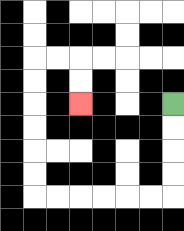{'start': '[7, 4]', 'end': '[3, 4]', 'path_directions': 'D,D,D,D,L,L,L,L,L,L,U,U,U,U,U,U,R,R,D,D', 'path_coordinates': '[[7, 4], [7, 5], [7, 6], [7, 7], [7, 8], [6, 8], [5, 8], [4, 8], [3, 8], [2, 8], [1, 8], [1, 7], [1, 6], [1, 5], [1, 4], [1, 3], [1, 2], [2, 2], [3, 2], [3, 3], [3, 4]]'}